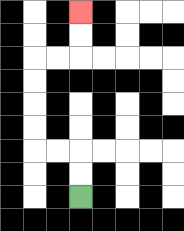{'start': '[3, 8]', 'end': '[3, 0]', 'path_directions': 'U,U,L,L,U,U,U,U,R,R,U,U', 'path_coordinates': '[[3, 8], [3, 7], [3, 6], [2, 6], [1, 6], [1, 5], [1, 4], [1, 3], [1, 2], [2, 2], [3, 2], [3, 1], [3, 0]]'}